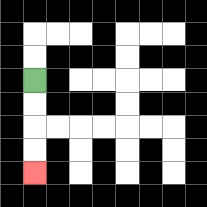{'start': '[1, 3]', 'end': '[1, 7]', 'path_directions': 'D,D,D,D', 'path_coordinates': '[[1, 3], [1, 4], [1, 5], [1, 6], [1, 7]]'}